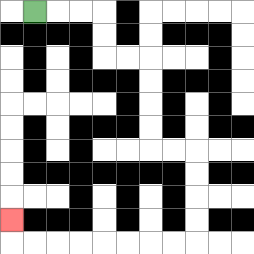{'start': '[1, 0]', 'end': '[0, 9]', 'path_directions': 'R,R,R,D,D,R,R,D,D,D,D,R,R,D,D,D,D,L,L,L,L,L,L,L,L,U', 'path_coordinates': '[[1, 0], [2, 0], [3, 0], [4, 0], [4, 1], [4, 2], [5, 2], [6, 2], [6, 3], [6, 4], [6, 5], [6, 6], [7, 6], [8, 6], [8, 7], [8, 8], [8, 9], [8, 10], [7, 10], [6, 10], [5, 10], [4, 10], [3, 10], [2, 10], [1, 10], [0, 10], [0, 9]]'}